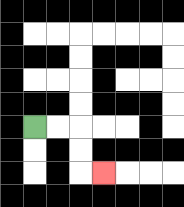{'start': '[1, 5]', 'end': '[4, 7]', 'path_directions': 'R,R,D,D,R', 'path_coordinates': '[[1, 5], [2, 5], [3, 5], [3, 6], [3, 7], [4, 7]]'}